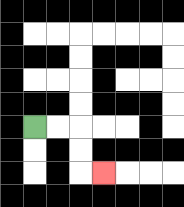{'start': '[1, 5]', 'end': '[4, 7]', 'path_directions': 'R,R,D,D,R', 'path_coordinates': '[[1, 5], [2, 5], [3, 5], [3, 6], [3, 7], [4, 7]]'}